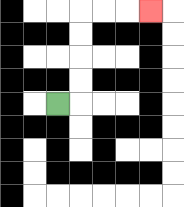{'start': '[2, 4]', 'end': '[6, 0]', 'path_directions': 'R,U,U,U,U,R,R,R', 'path_coordinates': '[[2, 4], [3, 4], [3, 3], [3, 2], [3, 1], [3, 0], [4, 0], [5, 0], [6, 0]]'}